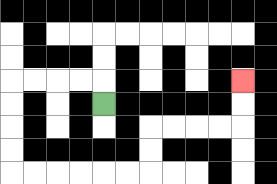{'start': '[4, 4]', 'end': '[10, 3]', 'path_directions': 'U,L,L,L,L,D,D,D,D,R,R,R,R,R,R,U,U,R,R,R,R,U,U', 'path_coordinates': '[[4, 4], [4, 3], [3, 3], [2, 3], [1, 3], [0, 3], [0, 4], [0, 5], [0, 6], [0, 7], [1, 7], [2, 7], [3, 7], [4, 7], [5, 7], [6, 7], [6, 6], [6, 5], [7, 5], [8, 5], [9, 5], [10, 5], [10, 4], [10, 3]]'}